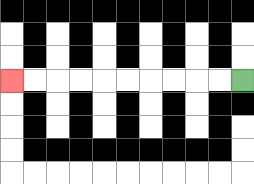{'start': '[10, 3]', 'end': '[0, 3]', 'path_directions': 'L,L,L,L,L,L,L,L,L,L', 'path_coordinates': '[[10, 3], [9, 3], [8, 3], [7, 3], [6, 3], [5, 3], [4, 3], [3, 3], [2, 3], [1, 3], [0, 3]]'}